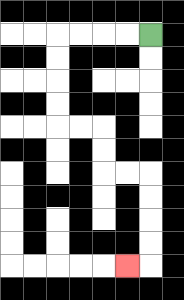{'start': '[6, 1]', 'end': '[5, 11]', 'path_directions': 'L,L,L,L,D,D,D,D,R,R,D,D,R,R,D,D,D,D,L', 'path_coordinates': '[[6, 1], [5, 1], [4, 1], [3, 1], [2, 1], [2, 2], [2, 3], [2, 4], [2, 5], [3, 5], [4, 5], [4, 6], [4, 7], [5, 7], [6, 7], [6, 8], [6, 9], [6, 10], [6, 11], [5, 11]]'}